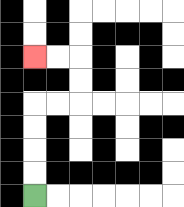{'start': '[1, 8]', 'end': '[1, 2]', 'path_directions': 'U,U,U,U,R,R,U,U,L,L', 'path_coordinates': '[[1, 8], [1, 7], [1, 6], [1, 5], [1, 4], [2, 4], [3, 4], [3, 3], [3, 2], [2, 2], [1, 2]]'}